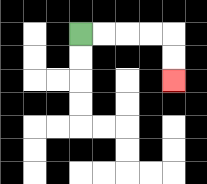{'start': '[3, 1]', 'end': '[7, 3]', 'path_directions': 'R,R,R,R,D,D', 'path_coordinates': '[[3, 1], [4, 1], [5, 1], [6, 1], [7, 1], [7, 2], [7, 3]]'}